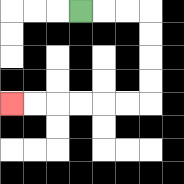{'start': '[3, 0]', 'end': '[0, 4]', 'path_directions': 'R,R,R,D,D,D,D,L,L,L,L,L,L', 'path_coordinates': '[[3, 0], [4, 0], [5, 0], [6, 0], [6, 1], [6, 2], [6, 3], [6, 4], [5, 4], [4, 4], [3, 4], [2, 4], [1, 4], [0, 4]]'}